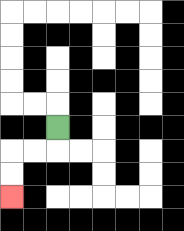{'start': '[2, 5]', 'end': '[0, 8]', 'path_directions': 'D,L,L,D,D', 'path_coordinates': '[[2, 5], [2, 6], [1, 6], [0, 6], [0, 7], [0, 8]]'}